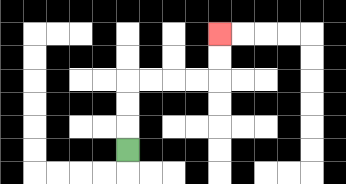{'start': '[5, 6]', 'end': '[9, 1]', 'path_directions': 'U,U,U,R,R,R,R,U,U', 'path_coordinates': '[[5, 6], [5, 5], [5, 4], [5, 3], [6, 3], [7, 3], [8, 3], [9, 3], [9, 2], [9, 1]]'}